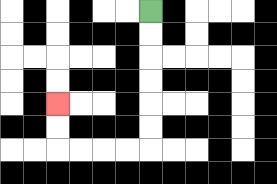{'start': '[6, 0]', 'end': '[2, 4]', 'path_directions': 'D,D,D,D,D,D,L,L,L,L,U,U', 'path_coordinates': '[[6, 0], [6, 1], [6, 2], [6, 3], [6, 4], [6, 5], [6, 6], [5, 6], [4, 6], [3, 6], [2, 6], [2, 5], [2, 4]]'}